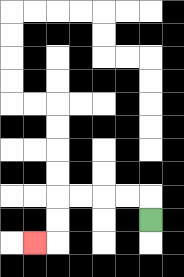{'start': '[6, 9]', 'end': '[1, 10]', 'path_directions': 'U,L,L,L,L,D,D,L', 'path_coordinates': '[[6, 9], [6, 8], [5, 8], [4, 8], [3, 8], [2, 8], [2, 9], [2, 10], [1, 10]]'}